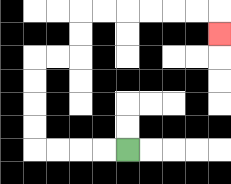{'start': '[5, 6]', 'end': '[9, 1]', 'path_directions': 'L,L,L,L,U,U,U,U,R,R,U,U,R,R,R,R,R,R,D', 'path_coordinates': '[[5, 6], [4, 6], [3, 6], [2, 6], [1, 6], [1, 5], [1, 4], [1, 3], [1, 2], [2, 2], [3, 2], [3, 1], [3, 0], [4, 0], [5, 0], [6, 0], [7, 0], [8, 0], [9, 0], [9, 1]]'}